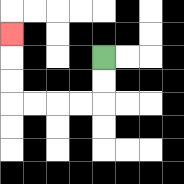{'start': '[4, 2]', 'end': '[0, 1]', 'path_directions': 'D,D,L,L,L,L,U,U,U', 'path_coordinates': '[[4, 2], [4, 3], [4, 4], [3, 4], [2, 4], [1, 4], [0, 4], [0, 3], [0, 2], [0, 1]]'}